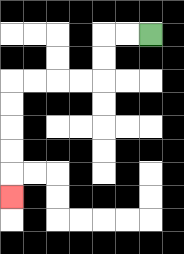{'start': '[6, 1]', 'end': '[0, 8]', 'path_directions': 'L,L,D,D,L,L,L,L,D,D,D,D,D', 'path_coordinates': '[[6, 1], [5, 1], [4, 1], [4, 2], [4, 3], [3, 3], [2, 3], [1, 3], [0, 3], [0, 4], [0, 5], [0, 6], [0, 7], [0, 8]]'}